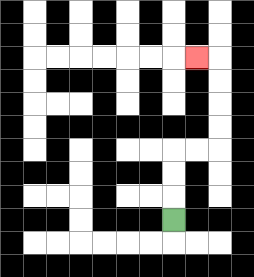{'start': '[7, 9]', 'end': '[8, 2]', 'path_directions': 'U,U,U,R,R,U,U,U,U,L', 'path_coordinates': '[[7, 9], [7, 8], [7, 7], [7, 6], [8, 6], [9, 6], [9, 5], [9, 4], [9, 3], [9, 2], [8, 2]]'}